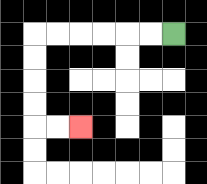{'start': '[7, 1]', 'end': '[3, 5]', 'path_directions': 'L,L,L,L,L,L,D,D,D,D,R,R', 'path_coordinates': '[[7, 1], [6, 1], [5, 1], [4, 1], [3, 1], [2, 1], [1, 1], [1, 2], [1, 3], [1, 4], [1, 5], [2, 5], [3, 5]]'}